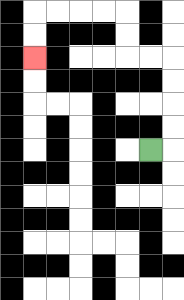{'start': '[6, 6]', 'end': '[1, 2]', 'path_directions': 'R,U,U,U,U,L,L,U,U,L,L,L,L,D,D', 'path_coordinates': '[[6, 6], [7, 6], [7, 5], [7, 4], [7, 3], [7, 2], [6, 2], [5, 2], [5, 1], [5, 0], [4, 0], [3, 0], [2, 0], [1, 0], [1, 1], [1, 2]]'}